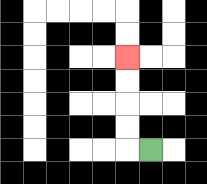{'start': '[6, 6]', 'end': '[5, 2]', 'path_directions': 'L,U,U,U,U', 'path_coordinates': '[[6, 6], [5, 6], [5, 5], [5, 4], [5, 3], [5, 2]]'}